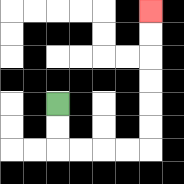{'start': '[2, 4]', 'end': '[6, 0]', 'path_directions': 'D,D,R,R,R,R,U,U,U,U,U,U', 'path_coordinates': '[[2, 4], [2, 5], [2, 6], [3, 6], [4, 6], [5, 6], [6, 6], [6, 5], [6, 4], [6, 3], [6, 2], [6, 1], [6, 0]]'}